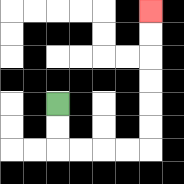{'start': '[2, 4]', 'end': '[6, 0]', 'path_directions': 'D,D,R,R,R,R,U,U,U,U,U,U', 'path_coordinates': '[[2, 4], [2, 5], [2, 6], [3, 6], [4, 6], [5, 6], [6, 6], [6, 5], [6, 4], [6, 3], [6, 2], [6, 1], [6, 0]]'}